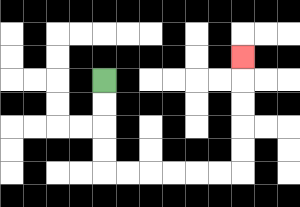{'start': '[4, 3]', 'end': '[10, 2]', 'path_directions': 'D,D,D,D,R,R,R,R,R,R,U,U,U,U,U', 'path_coordinates': '[[4, 3], [4, 4], [4, 5], [4, 6], [4, 7], [5, 7], [6, 7], [7, 7], [8, 7], [9, 7], [10, 7], [10, 6], [10, 5], [10, 4], [10, 3], [10, 2]]'}